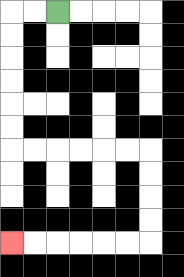{'start': '[2, 0]', 'end': '[0, 10]', 'path_directions': 'L,L,D,D,D,D,D,D,R,R,R,R,R,R,D,D,D,D,L,L,L,L,L,L', 'path_coordinates': '[[2, 0], [1, 0], [0, 0], [0, 1], [0, 2], [0, 3], [0, 4], [0, 5], [0, 6], [1, 6], [2, 6], [3, 6], [4, 6], [5, 6], [6, 6], [6, 7], [6, 8], [6, 9], [6, 10], [5, 10], [4, 10], [3, 10], [2, 10], [1, 10], [0, 10]]'}